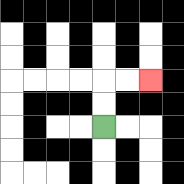{'start': '[4, 5]', 'end': '[6, 3]', 'path_directions': 'U,U,R,R', 'path_coordinates': '[[4, 5], [4, 4], [4, 3], [5, 3], [6, 3]]'}